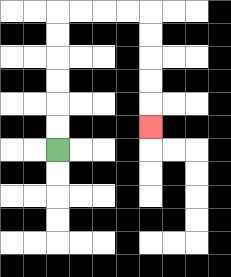{'start': '[2, 6]', 'end': '[6, 5]', 'path_directions': 'U,U,U,U,U,U,R,R,R,R,D,D,D,D,D', 'path_coordinates': '[[2, 6], [2, 5], [2, 4], [2, 3], [2, 2], [2, 1], [2, 0], [3, 0], [4, 0], [5, 0], [6, 0], [6, 1], [6, 2], [6, 3], [6, 4], [6, 5]]'}